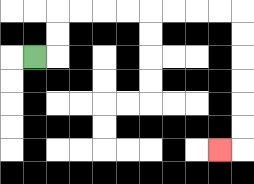{'start': '[1, 2]', 'end': '[9, 6]', 'path_directions': 'R,U,U,R,R,R,R,R,R,R,R,D,D,D,D,D,D,L', 'path_coordinates': '[[1, 2], [2, 2], [2, 1], [2, 0], [3, 0], [4, 0], [5, 0], [6, 0], [7, 0], [8, 0], [9, 0], [10, 0], [10, 1], [10, 2], [10, 3], [10, 4], [10, 5], [10, 6], [9, 6]]'}